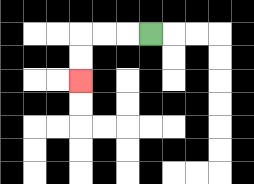{'start': '[6, 1]', 'end': '[3, 3]', 'path_directions': 'L,L,L,D,D', 'path_coordinates': '[[6, 1], [5, 1], [4, 1], [3, 1], [3, 2], [3, 3]]'}